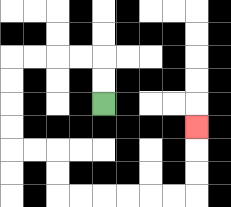{'start': '[4, 4]', 'end': '[8, 5]', 'path_directions': 'U,U,L,L,L,L,D,D,D,D,R,R,D,D,R,R,R,R,R,R,U,U,U', 'path_coordinates': '[[4, 4], [4, 3], [4, 2], [3, 2], [2, 2], [1, 2], [0, 2], [0, 3], [0, 4], [0, 5], [0, 6], [1, 6], [2, 6], [2, 7], [2, 8], [3, 8], [4, 8], [5, 8], [6, 8], [7, 8], [8, 8], [8, 7], [8, 6], [8, 5]]'}